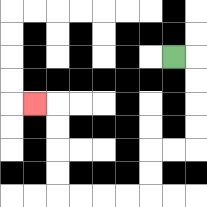{'start': '[7, 2]', 'end': '[1, 4]', 'path_directions': 'R,D,D,D,D,L,L,D,D,L,L,L,L,U,U,U,U,L', 'path_coordinates': '[[7, 2], [8, 2], [8, 3], [8, 4], [8, 5], [8, 6], [7, 6], [6, 6], [6, 7], [6, 8], [5, 8], [4, 8], [3, 8], [2, 8], [2, 7], [2, 6], [2, 5], [2, 4], [1, 4]]'}